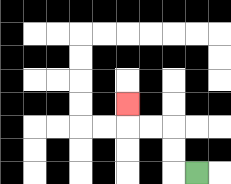{'start': '[8, 7]', 'end': '[5, 4]', 'path_directions': 'L,U,U,L,L,U', 'path_coordinates': '[[8, 7], [7, 7], [7, 6], [7, 5], [6, 5], [5, 5], [5, 4]]'}